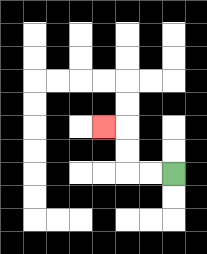{'start': '[7, 7]', 'end': '[4, 5]', 'path_directions': 'L,L,U,U,L', 'path_coordinates': '[[7, 7], [6, 7], [5, 7], [5, 6], [5, 5], [4, 5]]'}